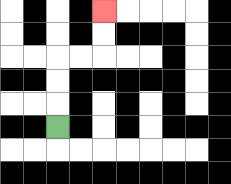{'start': '[2, 5]', 'end': '[4, 0]', 'path_directions': 'U,U,U,R,R,U,U', 'path_coordinates': '[[2, 5], [2, 4], [2, 3], [2, 2], [3, 2], [4, 2], [4, 1], [4, 0]]'}